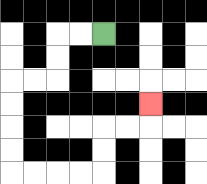{'start': '[4, 1]', 'end': '[6, 4]', 'path_directions': 'L,L,D,D,L,L,D,D,D,D,R,R,R,R,U,U,R,R,U', 'path_coordinates': '[[4, 1], [3, 1], [2, 1], [2, 2], [2, 3], [1, 3], [0, 3], [0, 4], [0, 5], [0, 6], [0, 7], [1, 7], [2, 7], [3, 7], [4, 7], [4, 6], [4, 5], [5, 5], [6, 5], [6, 4]]'}